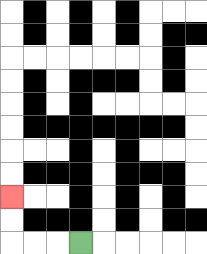{'start': '[3, 10]', 'end': '[0, 8]', 'path_directions': 'L,L,L,U,U', 'path_coordinates': '[[3, 10], [2, 10], [1, 10], [0, 10], [0, 9], [0, 8]]'}